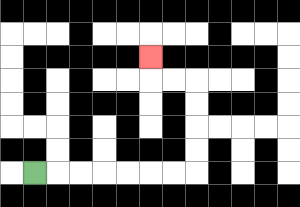{'start': '[1, 7]', 'end': '[6, 2]', 'path_directions': 'R,R,R,R,R,R,R,U,U,U,U,L,L,U', 'path_coordinates': '[[1, 7], [2, 7], [3, 7], [4, 7], [5, 7], [6, 7], [7, 7], [8, 7], [8, 6], [8, 5], [8, 4], [8, 3], [7, 3], [6, 3], [6, 2]]'}